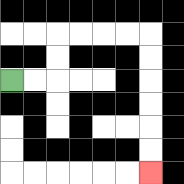{'start': '[0, 3]', 'end': '[6, 7]', 'path_directions': 'R,R,U,U,R,R,R,R,D,D,D,D,D,D', 'path_coordinates': '[[0, 3], [1, 3], [2, 3], [2, 2], [2, 1], [3, 1], [4, 1], [5, 1], [6, 1], [6, 2], [6, 3], [6, 4], [6, 5], [6, 6], [6, 7]]'}